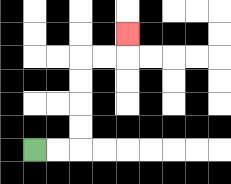{'start': '[1, 6]', 'end': '[5, 1]', 'path_directions': 'R,R,U,U,U,U,R,R,U', 'path_coordinates': '[[1, 6], [2, 6], [3, 6], [3, 5], [3, 4], [3, 3], [3, 2], [4, 2], [5, 2], [5, 1]]'}